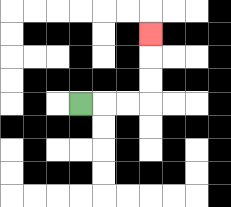{'start': '[3, 4]', 'end': '[6, 1]', 'path_directions': 'R,R,R,U,U,U', 'path_coordinates': '[[3, 4], [4, 4], [5, 4], [6, 4], [6, 3], [6, 2], [6, 1]]'}